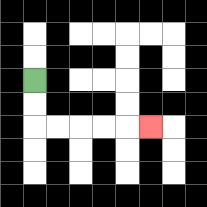{'start': '[1, 3]', 'end': '[6, 5]', 'path_directions': 'D,D,R,R,R,R,R', 'path_coordinates': '[[1, 3], [1, 4], [1, 5], [2, 5], [3, 5], [4, 5], [5, 5], [6, 5]]'}